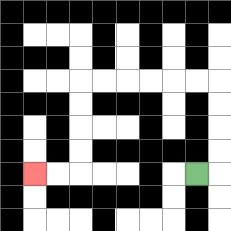{'start': '[8, 7]', 'end': '[1, 7]', 'path_directions': 'R,U,U,U,U,L,L,L,L,L,L,D,D,D,D,L,L', 'path_coordinates': '[[8, 7], [9, 7], [9, 6], [9, 5], [9, 4], [9, 3], [8, 3], [7, 3], [6, 3], [5, 3], [4, 3], [3, 3], [3, 4], [3, 5], [3, 6], [3, 7], [2, 7], [1, 7]]'}